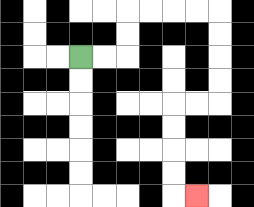{'start': '[3, 2]', 'end': '[8, 8]', 'path_directions': 'R,R,U,U,R,R,R,R,D,D,D,D,L,L,D,D,D,D,R', 'path_coordinates': '[[3, 2], [4, 2], [5, 2], [5, 1], [5, 0], [6, 0], [7, 0], [8, 0], [9, 0], [9, 1], [9, 2], [9, 3], [9, 4], [8, 4], [7, 4], [7, 5], [7, 6], [7, 7], [7, 8], [8, 8]]'}